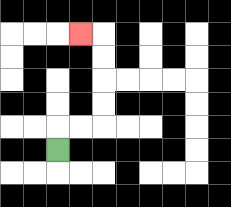{'start': '[2, 6]', 'end': '[3, 1]', 'path_directions': 'U,R,R,U,U,U,U,L', 'path_coordinates': '[[2, 6], [2, 5], [3, 5], [4, 5], [4, 4], [4, 3], [4, 2], [4, 1], [3, 1]]'}